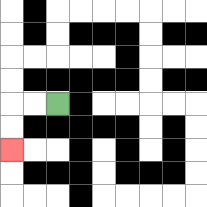{'start': '[2, 4]', 'end': '[0, 6]', 'path_directions': 'L,L,D,D', 'path_coordinates': '[[2, 4], [1, 4], [0, 4], [0, 5], [0, 6]]'}